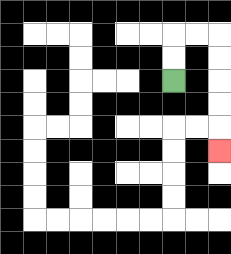{'start': '[7, 3]', 'end': '[9, 6]', 'path_directions': 'U,U,R,R,D,D,D,D,D', 'path_coordinates': '[[7, 3], [7, 2], [7, 1], [8, 1], [9, 1], [9, 2], [9, 3], [9, 4], [9, 5], [9, 6]]'}